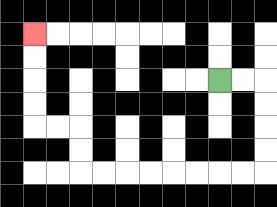{'start': '[9, 3]', 'end': '[1, 1]', 'path_directions': 'R,R,D,D,D,D,L,L,L,L,L,L,L,L,U,U,L,L,U,U,U,U', 'path_coordinates': '[[9, 3], [10, 3], [11, 3], [11, 4], [11, 5], [11, 6], [11, 7], [10, 7], [9, 7], [8, 7], [7, 7], [6, 7], [5, 7], [4, 7], [3, 7], [3, 6], [3, 5], [2, 5], [1, 5], [1, 4], [1, 3], [1, 2], [1, 1]]'}